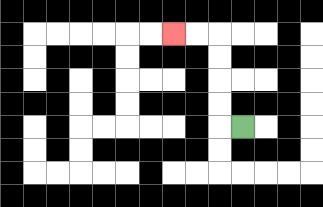{'start': '[10, 5]', 'end': '[7, 1]', 'path_directions': 'L,U,U,U,U,L,L', 'path_coordinates': '[[10, 5], [9, 5], [9, 4], [9, 3], [9, 2], [9, 1], [8, 1], [7, 1]]'}